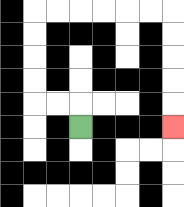{'start': '[3, 5]', 'end': '[7, 5]', 'path_directions': 'U,L,L,U,U,U,U,R,R,R,R,R,R,D,D,D,D,D', 'path_coordinates': '[[3, 5], [3, 4], [2, 4], [1, 4], [1, 3], [1, 2], [1, 1], [1, 0], [2, 0], [3, 0], [4, 0], [5, 0], [6, 0], [7, 0], [7, 1], [7, 2], [7, 3], [7, 4], [7, 5]]'}